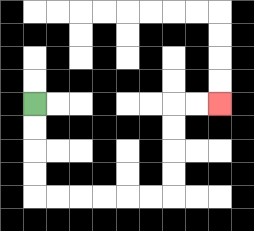{'start': '[1, 4]', 'end': '[9, 4]', 'path_directions': 'D,D,D,D,R,R,R,R,R,R,U,U,U,U,R,R', 'path_coordinates': '[[1, 4], [1, 5], [1, 6], [1, 7], [1, 8], [2, 8], [3, 8], [4, 8], [5, 8], [6, 8], [7, 8], [7, 7], [7, 6], [7, 5], [7, 4], [8, 4], [9, 4]]'}